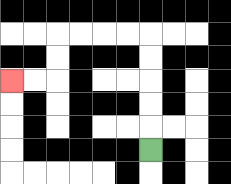{'start': '[6, 6]', 'end': '[0, 3]', 'path_directions': 'U,U,U,U,U,L,L,L,L,D,D,L,L', 'path_coordinates': '[[6, 6], [6, 5], [6, 4], [6, 3], [6, 2], [6, 1], [5, 1], [4, 1], [3, 1], [2, 1], [2, 2], [2, 3], [1, 3], [0, 3]]'}